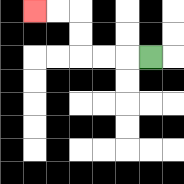{'start': '[6, 2]', 'end': '[1, 0]', 'path_directions': 'L,L,L,U,U,L,L', 'path_coordinates': '[[6, 2], [5, 2], [4, 2], [3, 2], [3, 1], [3, 0], [2, 0], [1, 0]]'}